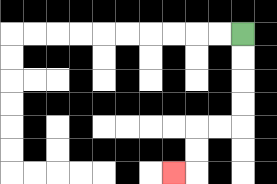{'start': '[10, 1]', 'end': '[7, 7]', 'path_directions': 'D,D,D,D,L,L,D,D,L', 'path_coordinates': '[[10, 1], [10, 2], [10, 3], [10, 4], [10, 5], [9, 5], [8, 5], [8, 6], [8, 7], [7, 7]]'}